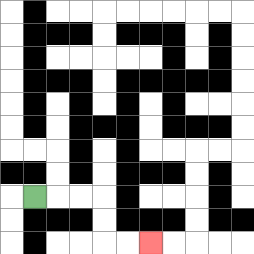{'start': '[1, 8]', 'end': '[6, 10]', 'path_directions': 'R,R,R,D,D,R,R', 'path_coordinates': '[[1, 8], [2, 8], [3, 8], [4, 8], [4, 9], [4, 10], [5, 10], [6, 10]]'}